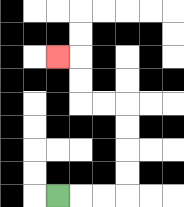{'start': '[2, 8]', 'end': '[2, 2]', 'path_directions': 'R,R,R,U,U,U,U,L,L,U,U,L', 'path_coordinates': '[[2, 8], [3, 8], [4, 8], [5, 8], [5, 7], [5, 6], [5, 5], [5, 4], [4, 4], [3, 4], [3, 3], [3, 2], [2, 2]]'}